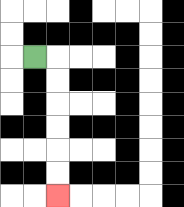{'start': '[1, 2]', 'end': '[2, 8]', 'path_directions': 'R,D,D,D,D,D,D', 'path_coordinates': '[[1, 2], [2, 2], [2, 3], [2, 4], [2, 5], [2, 6], [2, 7], [2, 8]]'}